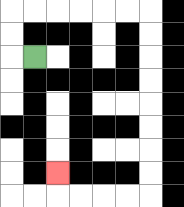{'start': '[1, 2]', 'end': '[2, 7]', 'path_directions': 'L,U,U,R,R,R,R,R,R,D,D,D,D,D,D,D,D,L,L,L,L,U', 'path_coordinates': '[[1, 2], [0, 2], [0, 1], [0, 0], [1, 0], [2, 0], [3, 0], [4, 0], [5, 0], [6, 0], [6, 1], [6, 2], [6, 3], [6, 4], [6, 5], [6, 6], [6, 7], [6, 8], [5, 8], [4, 8], [3, 8], [2, 8], [2, 7]]'}